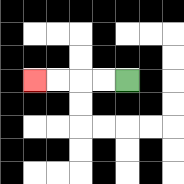{'start': '[5, 3]', 'end': '[1, 3]', 'path_directions': 'L,L,L,L', 'path_coordinates': '[[5, 3], [4, 3], [3, 3], [2, 3], [1, 3]]'}